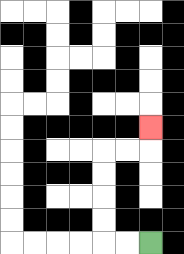{'start': '[6, 10]', 'end': '[6, 5]', 'path_directions': 'L,L,U,U,U,U,R,R,U', 'path_coordinates': '[[6, 10], [5, 10], [4, 10], [4, 9], [4, 8], [4, 7], [4, 6], [5, 6], [6, 6], [6, 5]]'}